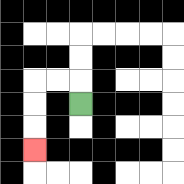{'start': '[3, 4]', 'end': '[1, 6]', 'path_directions': 'U,L,L,D,D,D', 'path_coordinates': '[[3, 4], [3, 3], [2, 3], [1, 3], [1, 4], [1, 5], [1, 6]]'}